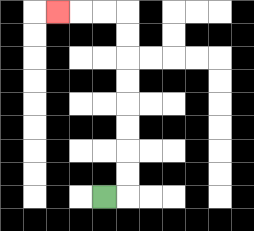{'start': '[4, 8]', 'end': '[2, 0]', 'path_directions': 'R,U,U,U,U,U,U,U,U,L,L,L', 'path_coordinates': '[[4, 8], [5, 8], [5, 7], [5, 6], [5, 5], [5, 4], [5, 3], [5, 2], [5, 1], [5, 0], [4, 0], [3, 0], [2, 0]]'}